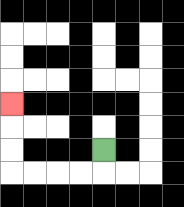{'start': '[4, 6]', 'end': '[0, 4]', 'path_directions': 'D,L,L,L,L,U,U,U', 'path_coordinates': '[[4, 6], [4, 7], [3, 7], [2, 7], [1, 7], [0, 7], [0, 6], [0, 5], [0, 4]]'}